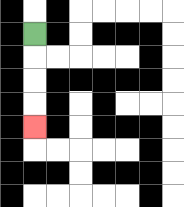{'start': '[1, 1]', 'end': '[1, 5]', 'path_directions': 'D,D,D,D', 'path_coordinates': '[[1, 1], [1, 2], [1, 3], [1, 4], [1, 5]]'}